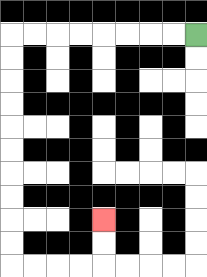{'start': '[8, 1]', 'end': '[4, 9]', 'path_directions': 'L,L,L,L,L,L,L,L,D,D,D,D,D,D,D,D,D,D,R,R,R,R,U,U', 'path_coordinates': '[[8, 1], [7, 1], [6, 1], [5, 1], [4, 1], [3, 1], [2, 1], [1, 1], [0, 1], [0, 2], [0, 3], [0, 4], [0, 5], [0, 6], [0, 7], [0, 8], [0, 9], [0, 10], [0, 11], [1, 11], [2, 11], [3, 11], [4, 11], [4, 10], [4, 9]]'}